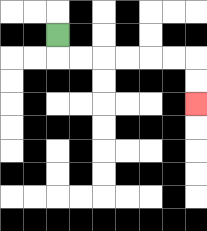{'start': '[2, 1]', 'end': '[8, 4]', 'path_directions': 'D,R,R,R,R,R,R,D,D', 'path_coordinates': '[[2, 1], [2, 2], [3, 2], [4, 2], [5, 2], [6, 2], [7, 2], [8, 2], [8, 3], [8, 4]]'}